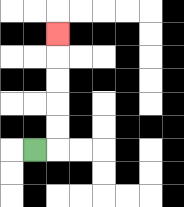{'start': '[1, 6]', 'end': '[2, 1]', 'path_directions': 'R,U,U,U,U,U', 'path_coordinates': '[[1, 6], [2, 6], [2, 5], [2, 4], [2, 3], [2, 2], [2, 1]]'}